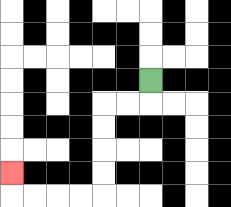{'start': '[6, 3]', 'end': '[0, 7]', 'path_directions': 'D,L,L,D,D,D,D,L,L,L,L,U', 'path_coordinates': '[[6, 3], [6, 4], [5, 4], [4, 4], [4, 5], [4, 6], [4, 7], [4, 8], [3, 8], [2, 8], [1, 8], [0, 8], [0, 7]]'}